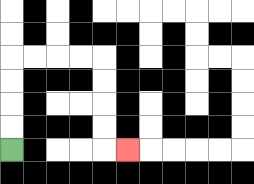{'start': '[0, 6]', 'end': '[5, 6]', 'path_directions': 'U,U,U,U,R,R,R,R,D,D,D,D,R', 'path_coordinates': '[[0, 6], [0, 5], [0, 4], [0, 3], [0, 2], [1, 2], [2, 2], [3, 2], [4, 2], [4, 3], [4, 4], [4, 5], [4, 6], [5, 6]]'}